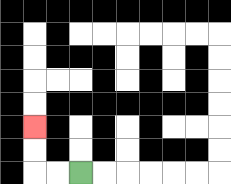{'start': '[3, 7]', 'end': '[1, 5]', 'path_directions': 'L,L,U,U', 'path_coordinates': '[[3, 7], [2, 7], [1, 7], [1, 6], [1, 5]]'}